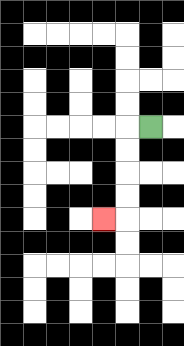{'start': '[6, 5]', 'end': '[4, 9]', 'path_directions': 'L,D,D,D,D,L', 'path_coordinates': '[[6, 5], [5, 5], [5, 6], [5, 7], [5, 8], [5, 9], [4, 9]]'}